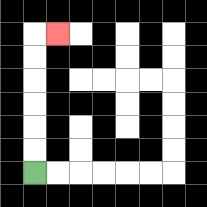{'start': '[1, 7]', 'end': '[2, 1]', 'path_directions': 'U,U,U,U,U,U,R', 'path_coordinates': '[[1, 7], [1, 6], [1, 5], [1, 4], [1, 3], [1, 2], [1, 1], [2, 1]]'}